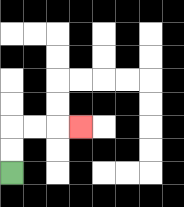{'start': '[0, 7]', 'end': '[3, 5]', 'path_directions': 'U,U,R,R,R', 'path_coordinates': '[[0, 7], [0, 6], [0, 5], [1, 5], [2, 5], [3, 5]]'}